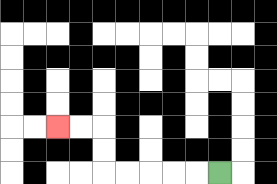{'start': '[9, 7]', 'end': '[2, 5]', 'path_directions': 'L,L,L,L,L,U,U,L,L', 'path_coordinates': '[[9, 7], [8, 7], [7, 7], [6, 7], [5, 7], [4, 7], [4, 6], [4, 5], [3, 5], [2, 5]]'}